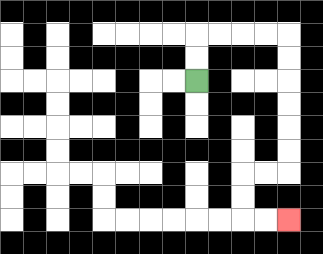{'start': '[8, 3]', 'end': '[12, 9]', 'path_directions': 'U,U,R,R,R,R,D,D,D,D,D,D,L,L,D,D,R,R', 'path_coordinates': '[[8, 3], [8, 2], [8, 1], [9, 1], [10, 1], [11, 1], [12, 1], [12, 2], [12, 3], [12, 4], [12, 5], [12, 6], [12, 7], [11, 7], [10, 7], [10, 8], [10, 9], [11, 9], [12, 9]]'}